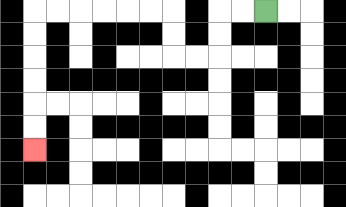{'start': '[11, 0]', 'end': '[1, 6]', 'path_directions': 'L,L,D,D,L,L,U,U,L,L,L,L,L,L,D,D,D,D,D,D', 'path_coordinates': '[[11, 0], [10, 0], [9, 0], [9, 1], [9, 2], [8, 2], [7, 2], [7, 1], [7, 0], [6, 0], [5, 0], [4, 0], [3, 0], [2, 0], [1, 0], [1, 1], [1, 2], [1, 3], [1, 4], [1, 5], [1, 6]]'}